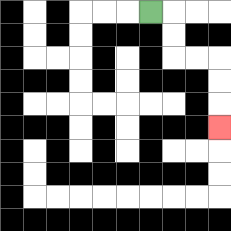{'start': '[6, 0]', 'end': '[9, 5]', 'path_directions': 'R,D,D,R,R,D,D,D', 'path_coordinates': '[[6, 0], [7, 0], [7, 1], [7, 2], [8, 2], [9, 2], [9, 3], [9, 4], [9, 5]]'}